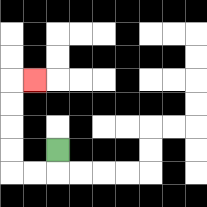{'start': '[2, 6]', 'end': '[1, 3]', 'path_directions': 'D,L,L,U,U,U,U,R', 'path_coordinates': '[[2, 6], [2, 7], [1, 7], [0, 7], [0, 6], [0, 5], [0, 4], [0, 3], [1, 3]]'}